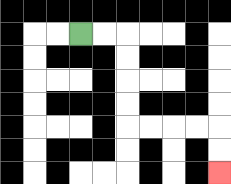{'start': '[3, 1]', 'end': '[9, 7]', 'path_directions': 'R,R,D,D,D,D,R,R,R,R,D,D', 'path_coordinates': '[[3, 1], [4, 1], [5, 1], [5, 2], [5, 3], [5, 4], [5, 5], [6, 5], [7, 5], [8, 5], [9, 5], [9, 6], [9, 7]]'}